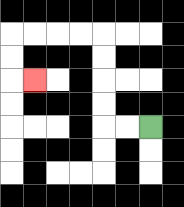{'start': '[6, 5]', 'end': '[1, 3]', 'path_directions': 'L,L,U,U,U,U,L,L,L,L,D,D,R', 'path_coordinates': '[[6, 5], [5, 5], [4, 5], [4, 4], [4, 3], [4, 2], [4, 1], [3, 1], [2, 1], [1, 1], [0, 1], [0, 2], [0, 3], [1, 3]]'}